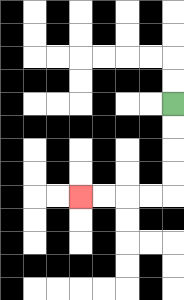{'start': '[7, 4]', 'end': '[3, 8]', 'path_directions': 'D,D,D,D,L,L,L,L', 'path_coordinates': '[[7, 4], [7, 5], [7, 6], [7, 7], [7, 8], [6, 8], [5, 8], [4, 8], [3, 8]]'}